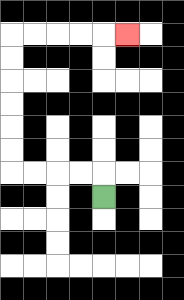{'start': '[4, 8]', 'end': '[5, 1]', 'path_directions': 'U,L,L,L,L,U,U,U,U,U,U,R,R,R,R,R', 'path_coordinates': '[[4, 8], [4, 7], [3, 7], [2, 7], [1, 7], [0, 7], [0, 6], [0, 5], [0, 4], [0, 3], [0, 2], [0, 1], [1, 1], [2, 1], [3, 1], [4, 1], [5, 1]]'}